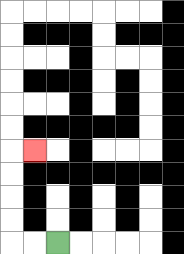{'start': '[2, 10]', 'end': '[1, 6]', 'path_directions': 'L,L,U,U,U,U,R', 'path_coordinates': '[[2, 10], [1, 10], [0, 10], [0, 9], [0, 8], [0, 7], [0, 6], [1, 6]]'}